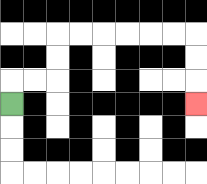{'start': '[0, 4]', 'end': '[8, 4]', 'path_directions': 'U,R,R,U,U,R,R,R,R,R,R,D,D,D', 'path_coordinates': '[[0, 4], [0, 3], [1, 3], [2, 3], [2, 2], [2, 1], [3, 1], [4, 1], [5, 1], [6, 1], [7, 1], [8, 1], [8, 2], [8, 3], [8, 4]]'}